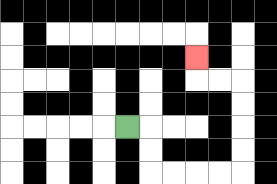{'start': '[5, 5]', 'end': '[8, 2]', 'path_directions': 'R,D,D,R,R,R,R,U,U,U,U,L,L,U', 'path_coordinates': '[[5, 5], [6, 5], [6, 6], [6, 7], [7, 7], [8, 7], [9, 7], [10, 7], [10, 6], [10, 5], [10, 4], [10, 3], [9, 3], [8, 3], [8, 2]]'}